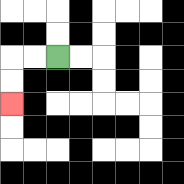{'start': '[2, 2]', 'end': '[0, 4]', 'path_directions': 'L,L,D,D', 'path_coordinates': '[[2, 2], [1, 2], [0, 2], [0, 3], [0, 4]]'}